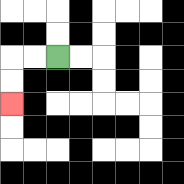{'start': '[2, 2]', 'end': '[0, 4]', 'path_directions': 'L,L,D,D', 'path_coordinates': '[[2, 2], [1, 2], [0, 2], [0, 3], [0, 4]]'}